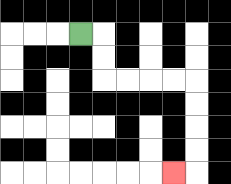{'start': '[3, 1]', 'end': '[7, 7]', 'path_directions': 'R,D,D,R,R,R,R,D,D,D,D,L', 'path_coordinates': '[[3, 1], [4, 1], [4, 2], [4, 3], [5, 3], [6, 3], [7, 3], [8, 3], [8, 4], [8, 5], [8, 6], [8, 7], [7, 7]]'}